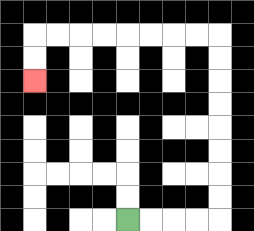{'start': '[5, 9]', 'end': '[1, 3]', 'path_directions': 'R,R,R,R,U,U,U,U,U,U,U,U,L,L,L,L,L,L,L,L,D,D', 'path_coordinates': '[[5, 9], [6, 9], [7, 9], [8, 9], [9, 9], [9, 8], [9, 7], [9, 6], [9, 5], [9, 4], [9, 3], [9, 2], [9, 1], [8, 1], [7, 1], [6, 1], [5, 1], [4, 1], [3, 1], [2, 1], [1, 1], [1, 2], [1, 3]]'}